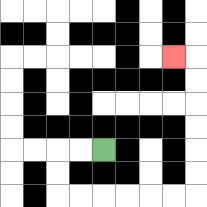{'start': '[4, 6]', 'end': '[7, 2]', 'path_directions': 'L,L,D,D,R,R,R,R,R,R,U,U,U,U,U,U,L', 'path_coordinates': '[[4, 6], [3, 6], [2, 6], [2, 7], [2, 8], [3, 8], [4, 8], [5, 8], [6, 8], [7, 8], [8, 8], [8, 7], [8, 6], [8, 5], [8, 4], [8, 3], [8, 2], [7, 2]]'}